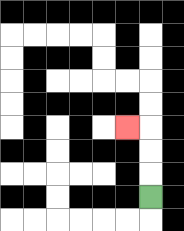{'start': '[6, 8]', 'end': '[5, 5]', 'path_directions': 'U,U,U,L', 'path_coordinates': '[[6, 8], [6, 7], [6, 6], [6, 5], [5, 5]]'}